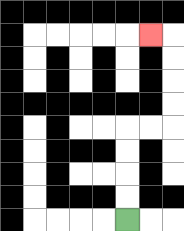{'start': '[5, 9]', 'end': '[6, 1]', 'path_directions': 'U,U,U,U,R,R,U,U,U,U,L', 'path_coordinates': '[[5, 9], [5, 8], [5, 7], [5, 6], [5, 5], [6, 5], [7, 5], [7, 4], [7, 3], [7, 2], [7, 1], [6, 1]]'}